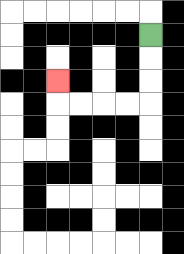{'start': '[6, 1]', 'end': '[2, 3]', 'path_directions': 'D,D,D,L,L,L,L,U', 'path_coordinates': '[[6, 1], [6, 2], [6, 3], [6, 4], [5, 4], [4, 4], [3, 4], [2, 4], [2, 3]]'}